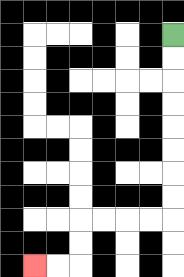{'start': '[7, 1]', 'end': '[1, 11]', 'path_directions': 'D,D,D,D,D,D,D,D,L,L,L,L,D,D,L,L', 'path_coordinates': '[[7, 1], [7, 2], [7, 3], [7, 4], [7, 5], [7, 6], [7, 7], [7, 8], [7, 9], [6, 9], [5, 9], [4, 9], [3, 9], [3, 10], [3, 11], [2, 11], [1, 11]]'}